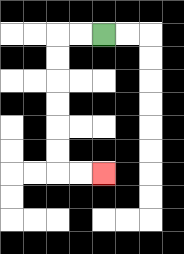{'start': '[4, 1]', 'end': '[4, 7]', 'path_directions': 'L,L,D,D,D,D,D,D,R,R', 'path_coordinates': '[[4, 1], [3, 1], [2, 1], [2, 2], [2, 3], [2, 4], [2, 5], [2, 6], [2, 7], [3, 7], [4, 7]]'}